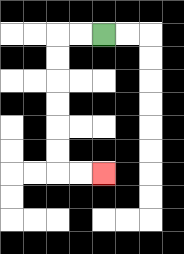{'start': '[4, 1]', 'end': '[4, 7]', 'path_directions': 'L,L,D,D,D,D,D,D,R,R', 'path_coordinates': '[[4, 1], [3, 1], [2, 1], [2, 2], [2, 3], [2, 4], [2, 5], [2, 6], [2, 7], [3, 7], [4, 7]]'}